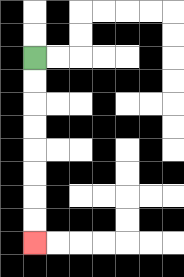{'start': '[1, 2]', 'end': '[1, 10]', 'path_directions': 'D,D,D,D,D,D,D,D', 'path_coordinates': '[[1, 2], [1, 3], [1, 4], [1, 5], [1, 6], [1, 7], [1, 8], [1, 9], [1, 10]]'}